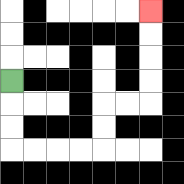{'start': '[0, 3]', 'end': '[6, 0]', 'path_directions': 'D,D,D,R,R,R,R,U,U,R,R,U,U,U,U', 'path_coordinates': '[[0, 3], [0, 4], [0, 5], [0, 6], [1, 6], [2, 6], [3, 6], [4, 6], [4, 5], [4, 4], [5, 4], [6, 4], [6, 3], [6, 2], [6, 1], [6, 0]]'}